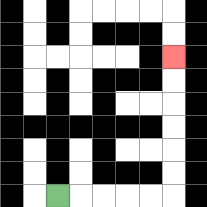{'start': '[2, 8]', 'end': '[7, 2]', 'path_directions': 'R,R,R,R,R,U,U,U,U,U,U', 'path_coordinates': '[[2, 8], [3, 8], [4, 8], [5, 8], [6, 8], [7, 8], [7, 7], [7, 6], [7, 5], [7, 4], [7, 3], [7, 2]]'}